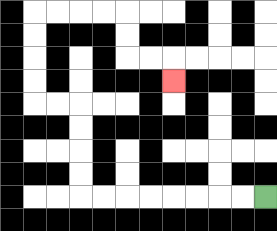{'start': '[11, 8]', 'end': '[7, 3]', 'path_directions': 'L,L,L,L,L,L,L,L,U,U,U,U,L,L,U,U,U,U,R,R,R,R,D,D,R,R,D', 'path_coordinates': '[[11, 8], [10, 8], [9, 8], [8, 8], [7, 8], [6, 8], [5, 8], [4, 8], [3, 8], [3, 7], [3, 6], [3, 5], [3, 4], [2, 4], [1, 4], [1, 3], [1, 2], [1, 1], [1, 0], [2, 0], [3, 0], [4, 0], [5, 0], [5, 1], [5, 2], [6, 2], [7, 2], [7, 3]]'}